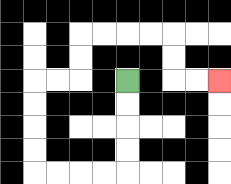{'start': '[5, 3]', 'end': '[9, 3]', 'path_directions': 'D,D,D,D,L,L,L,L,U,U,U,U,R,R,U,U,R,R,R,R,D,D,R,R', 'path_coordinates': '[[5, 3], [5, 4], [5, 5], [5, 6], [5, 7], [4, 7], [3, 7], [2, 7], [1, 7], [1, 6], [1, 5], [1, 4], [1, 3], [2, 3], [3, 3], [3, 2], [3, 1], [4, 1], [5, 1], [6, 1], [7, 1], [7, 2], [7, 3], [8, 3], [9, 3]]'}